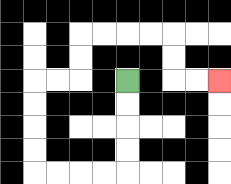{'start': '[5, 3]', 'end': '[9, 3]', 'path_directions': 'D,D,D,D,L,L,L,L,U,U,U,U,R,R,U,U,R,R,R,R,D,D,R,R', 'path_coordinates': '[[5, 3], [5, 4], [5, 5], [5, 6], [5, 7], [4, 7], [3, 7], [2, 7], [1, 7], [1, 6], [1, 5], [1, 4], [1, 3], [2, 3], [3, 3], [3, 2], [3, 1], [4, 1], [5, 1], [6, 1], [7, 1], [7, 2], [7, 3], [8, 3], [9, 3]]'}